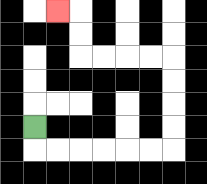{'start': '[1, 5]', 'end': '[2, 0]', 'path_directions': 'D,R,R,R,R,R,R,U,U,U,U,L,L,L,L,U,U,L', 'path_coordinates': '[[1, 5], [1, 6], [2, 6], [3, 6], [4, 6], [5, 6], [6, 6], [7, 6], [7, 5], [7, 4], [7, 3], [7, 2], [6, 2], [5, 2], [4, 2], [3, 2], [3, 1], [3, 0], [2, 0]]'}